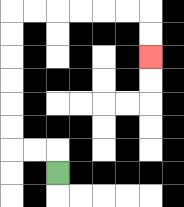{'start': '[2, 7]', 'end': '[6, 2]', 'path_directions': 'U,L,L,U,U,U,U,U,U,R,R,R,R,R,R,D,D', 'path_coordinates': '[[2, 7], [2, 6], [1, 6], [0, 6], [0, 5], [0, 4], [0, 3], [0, 2], [0, 1], [0, 0], [1, 0], [2, 0], [3, 0], [4, 0], [5, 0], [6, 0], [6, 1], [6, 2]]'}